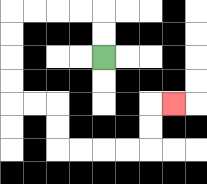{'start': '[4, 2]', 'end': '[7, 4]', 'path_directions': 'U,U,L,L,L,L,D,D,D,D,R,R,D,D,R,R,R,R,U,U,R', 'path_coordinates': '[[4, 2], [4, 1], [4, 0], [3, 0], [2, 0], [1, 0], [0, 0], [0, 1], [0, 2], [0, 3], [0, 4], [1, 4], [2, 4], [2, 5], [2, 6], [3, 6], [4, 6], [5, 6], [6, 6], [6, 5], [6, 4], [7, 4]]'}